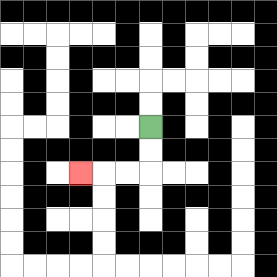{'start': '[6, 5]', 'end': '[3, 7]', 'path_directions': 'D,D,L,L,L', 'path_coordinates': '[[6, 5], [6, 6], [6, 7], [5, 7], [4, 7], [3, 7]]'}